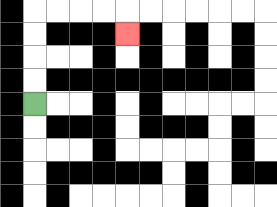{'start': '[1, 4]', 'end': '[5, 1]', 'path_directions': 'U,U,U,U,R,R,R,R,D', 'path_coordinates': '[[1, 4], [1, 3], [1, 2], [1, 1], [1, 0], [2, 0], [3, 0], [4, 0], [5, 0], [5, 1]]'}